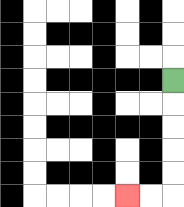{'start': '[7, 3]', 'end': '[5, 8]', 'path_directions': 'D,D,D,D,D,L,L', 'path_coordinates': '[[7, 3], [7, 4], [7, 5], [7, 6], [7, 7], [7, 8], [6, 8], [5, 8]]'}